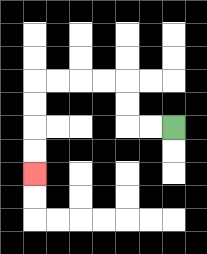{'start': '[7, 5]', 'end': '[1, 7]', 'path_directions': 'L,L,U,U,L,L,L,L,D,D,D,D', 'path_coordinates': '[[7, 5], [6, 5], [5, 5], [5, 4], [5, 3], [4, 3], [3, 3], [2, 3], [1, 3], [1, 4], [1, 5], [1, 6], [1, 7]]'}